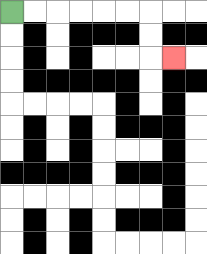{'start': '[0, 0]', 'end': '[7, 2]', 'path_directions': 'R,R,R,R,R,R,D,D,R', 'path_coordinates': '[[0, 0], [1, 0], [2, 0], [3, 0], [4, 0], [5, 0], [6, 0], [6, 1], [6, 2], [7, 2]]'}